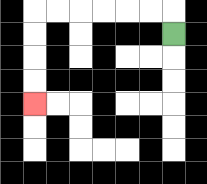{'start': '[7, 1]', 'end': '[1, 4]', 'path_directions': 'U,L,L,L,L,L,L,D,D,D,D', 'path_coordinates': '[[7, 1], [7, 0], [6, 0], [5, 0], [4, 0], [3, 0], [2, 0], [1, 0], [1, 1], [1, 2], [1, 3], [1, 4]]'}